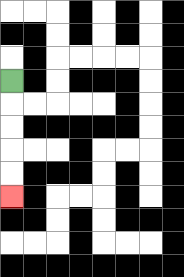{'start': '[0, 3]', 'end': '[0, 8]', 'path_directions': 'D,D,D,D,D', 'path_coordinates': '[[0, 3], [0, 4], [0, 5], [0, 6], [0, 7], [0, 8]]'}